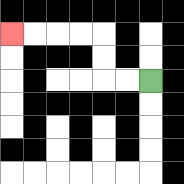{'start': '[6, 3]', 'end': '[0, 1]', 'path_directions': 'L,L,U,U,L,L,L,L', 'path_coordinates': '[[6, 3], [5, 3], [4, 3], [4, 2], [4, 1], [3, 1], [2, 1], [1, 1], [0, 1]]'}